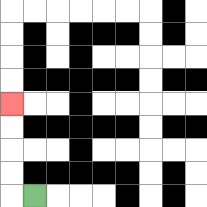{'start': '[1, 8]', 'end': '[0, 4]', 'path_directions': 'L,U,U,U,U', 'path_coordinates': '[[1, 8], [0, 8], [0, 7], [0, 6], [0, 5], [0, 4]]'}